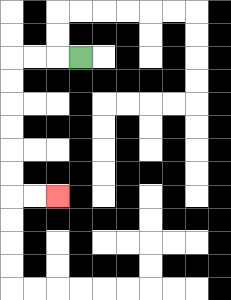{'start': '[3, 2]', 'end': '[2, 8]', 'path_directions': 'L,L,L,D,D,D,D,D,D,R,R', 'path_coordinates': '[[3, 2], [2, 2], [1, 2], [0, 2], [0, 3], [0, 4], [0, 5], [0, 6], [0, 7], [0, 8], [1, 8], [2, 8]]'}